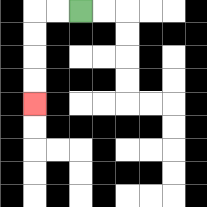{'start': '[3, 0]', 'end': '[1, 4]', 'path_directions': 'L,L,D,D,D,D', 'path_coordinates': '[[3, 0], [2, 0], [1, 0], [1, 1], [1, 2], [1, 3], [1, 4]]'}